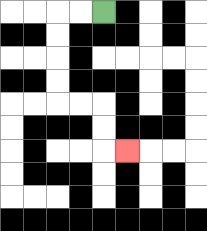{'start': '[4, 0]', 'end': '[5, 6]', 'path_directions': 'L,L,D,D,D,D,R,R,D,D,R', 'path_coordinates': '[[4, 0], [3, 0], [2, 0], [2, 1], [2, 2], [2, 3], [2, 4], [3, 4], [4, 4], [4, 5], [4, 6], [5, 6]]'}